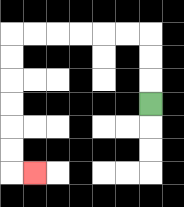{'start': '[6, 4]', 'end': '[1, 7]', 'path_directions': 'U,U,U,L,L,L,L,L,L,D,D,D,D,D,D,R', 'path_coordinates': '[[6, 4], [6, 3], [6, 2], [6, 1], [5, 1], [4, 1], [3, 1], [2, 1], [1, 1], [0, 1], [0, 2], [0, 3], [0, 4], [0, 5], [0, 6], [0, 7], [1, 7]]'}